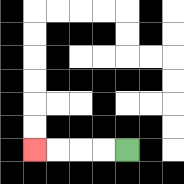{'start': '[5, 6]', 'end': '[1, 6]', 'path_directions': 'L,L,L,L', 'path_coordinates': '[[5, 6], [4, 6], [3, 6], [2, 6], [1, 6]]'}